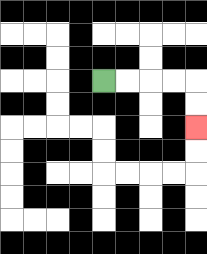{'start': '[4, 3]', 'end': '[8, 5]', 'path_directions': 'R,R,R,R,D,D', 'path_coordinates': '[[4, 3], [5, 3], [6, 3], [7, 3], [8, 3], [8, 4], [8, 5]]'}